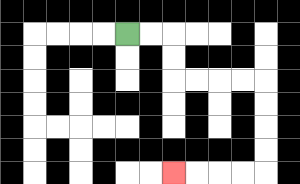{'start': '[5, 1]', 'end': '[7, 7]', 'path_directions': 'R,R,D,D,R,R,R,R,D,D,D,D,L,L,L,L', 'path_coordinates': '[[5, 1], [6, 1], [7, 1], [7, 2], [7, 3], [8, 3], [9, 3], [10, 3], [11, 3], [11, 4], [11, 5], [11, 6], [11, 7], [10, 7], [9, 7], [8, 7], [7, 7]]'}